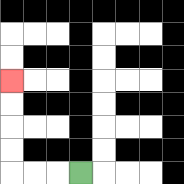{'start': '[3, 7]', 'end': '[0, 3]', 'path_directions': 'L,L,L,U,U,U,U', 'path_coordinates': '[[3, 7], [2, 7], [1, 7], [0, 7], [0, 6], [0, 5], [0, 4], [0, 3]]'}